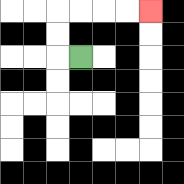{'start': '[3, 2]', 'end': '[6, 0]', 'path_directions': 'L,U,U,R,R,R,R', 'path_coordinates': '[[3, 2], [2, 2], [2, 1], [2, 0], [3, 0], [4, 0], [5, 0], [6, 0]]'}